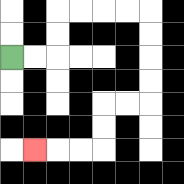{'start': '[0, 2]', 'end': '[1, 6]', 'path_directions': 'R,R,U,U,R,R,R,R,D,D,D,D,L,L,D,D,L,L,L', 'path_coordinates': '[[0, 2], [1, 2], [2, 2], [2, 1], [2, 0], [3, 0], [4, 0], [5, 0], [6, 0], [6, 1], [6, 2], [6, 3], [6, 4], [5, 4], [4, 4], [4, 5], [4, 6], [3, 6], [2, 6], [1, 6]]'}